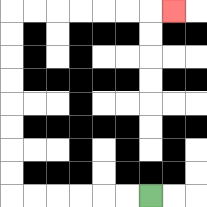{'start': '[6, 8]', 'end': '[7, 0]', 'path_directions': 'L,L,L,L,L,L,U,U,U,U,U,U,U,U,R,R,R,R,R,R,R', 'path_coordinates': '[[6, 8], [5, 8], [4, 8], [3, 8], [2, 8], [1, 8], [0, 8], [0, 7], [0, 6], [0, 5], [0, 4], [0, 3], [0, 2], [0, 1], [0, 0], [1, 0], [2, 0], [3, 0], [4, 0], [5, 0], [6, 0], [7, 0]]'}